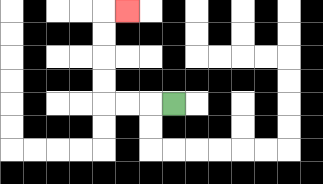{'start': '[7, 4]', 'end': '[5, 0]', 'path_directions': 'L,L,L,U,U,U,U,R', 'path_coordinates': '[[7, 4], [6, 4], [5, 4], [4, 4], [4, 3], [4, 2], [4, 1], [4, 0], [5, 0]]'}